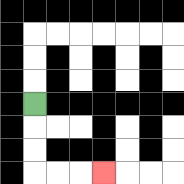{'start': '[1, 4]', 'end': '[4, 7]', 'path_directions': 'D,D,D,R,R,R', 'path_coordinates': '[[1, 4], [1, 5], [1, 6], [1, 7], [2, 7], [3, 7], [4, 7]]'}